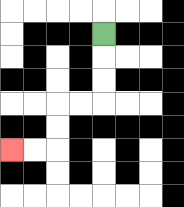{'start': '[4, 1]', 'end': '[0, 6]', 'path_directions': 'D,D,D,L,L,D,D,L,L', 'path_coordinates': '[[4, 1], [4, 2], [4, 3], [4, 4], [3, 4], [2, 4], [2, 5], [2, 6], [1, 6], [0, 6]]'}